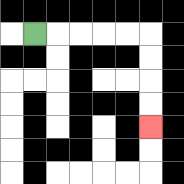{'start': '[1, 1]', 'end': '[6, 5]', 'path_directions': 'R,R,R,R,R,D,D,D,D', 'path_coordinates': '[[1, 1], [2, 1], [3, 1], [4, 1], [5, 1], [6, 1], [6, 2], [6, 3], [6, 4], [6, 5]]'}